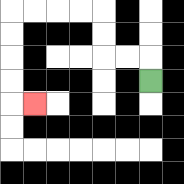{'start': '[6, 3]', 'end': '[1, 4]', 'path_directions': 'U,L,L,U,U,L,L,L,L,D,D,D,D,R', 'path_coordinates': '[[6, 3], [6, 2], [5, 2], [4, 2], [4, 1], [4, 0], [3, 0], [2, 0], [1, 0], [0, 0], [0, 1], [0, 2], [0, 3], [0, 4], [1, 4]]'}